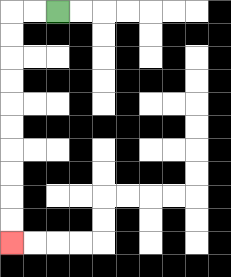{'start': '[2, 0]', 'end': '[0, 10]', 'path_directions': 'L,L,D,D,D,D,D,D,D,D,D,D', 'path_coordinates': '[[2, 0], [1, 0], [0, 0], [0, 1], [0, 2], [0, 3], [0, 4], [0, 5], [0, 6], [0, 7], [0, 8], [0, 9], [0, 10]]'}